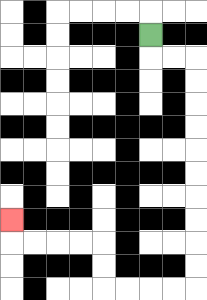{'start': '[6, 1]', 'end': '[0, 9]', 'path_directions': 'D,R,R,D,D,D,D,D,D,D,D,D,D,L,L,L,L,U,U,L,L,L,L,U', 'path_coordinates': '[[6, 1], [6, 2], [7, 2], [8, 2], [8, 3], [8, 4], [8, 5], [8, 6], [8, 7], [8, 8], [8, 9], [8, 10], [8, 11], [8, 12], [7, 12], [6, 12], [5, 12], [4, 12], [4, 11], [4, 10], [3, 10], [2, 10], [1, 10], [0, 10], [0, 9]]'}